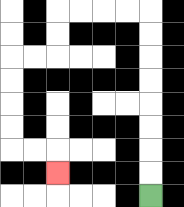{'start': '[6, 8]', 'end': '[2, 7]', 'path_directions': 'U,U,U,U,U,U,U,U,L,L,L,L,D,D,L,L,D,D,D,D,R,R,D', 'path_coordinates': '[[6, 8], [6, 7], [6, 6], [6, 5], [6, 4], [6, 3], [6, 2], [6, 1], [6, 0], [5, 0], [4, 0], [3, 0], [2, 0], [2, 1], [2, 2], [1, 2], [0, 2], [0, 3], [0, 4], [0, 5], [0, 6], [1, 6], [2, 6], [2, 7]]'}